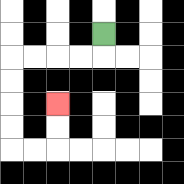{'start': '[4, 1]', 'end': '[2, 4]', 'path_directions': 'D,L,L,L,L,D,D,D,D,R,R,U,U', 'path_coordinates': '[[4, 1], [4, 2], [3, 2], [2, 2], [1, 2], [0, 2], [0, 3], [0, 4], [0, 5], [0, 6], [1, 6], [2, 6], [2, 5], [2, 4]]'}